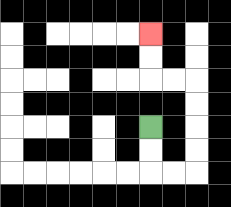{'start': '[6, 5]', 'end': '[6, 1]', 'path_directions': 'D,D,R,R,U,U,U,U,L,L,U,U', 'path_coordinates': '[[6, 5], [6, 6], [6, 7], [7, 7], [8, 7], [8, 6], [8, 5], [8, 4], [8, 3], [7, 3], [6, 3], [6, 2], [6, 1]]'}